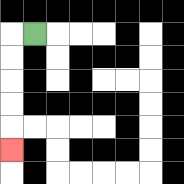{'start': '[1, 1]', 'end': '[0, 6]', 'path_directions': 'L,D,D,D,D,D', 'path_coordinates': '[[1, 1], [0, 1], [0, 2], [0, 3], [0, 4], [0, 5], [0, 6]]'}